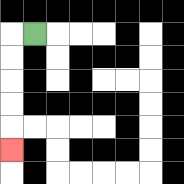{'start': '[1, 1]', 'end': '[0, 6]', 'path_directions': 'L,D,D,D,D,D', 'path_coordinates': '[[1, 1], [0, 1], [0, 2], [0, 3], [0, 4], [0, 5], [0, 6]]'}